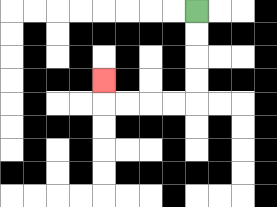{'start': '[8, 0]', 'end': '[4, 3]', 'path_directions': 'D,D,D,D,L,L,L,L,U', 'path_coordinates': '[[8, 0], [8, 1], [8, 2], [8, 3], [8, 4], [7, 4], [6, 4], [5, 4], [4, 4], [4, 3]]'}